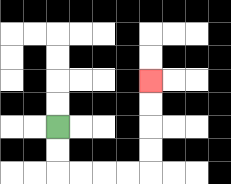{'start': '[2, 5]', 'end': '[6, 3]', 'path_directions': 'D,D,R,R,R,R,U,U,U,U', 'path_coordinates': '[[2, 5], [2, 6], [2, 7], [3, 7], [4, 7], [5, 7], [6, 7], [6, 6], [6, 5], [6, 4], [6, 3]]'}